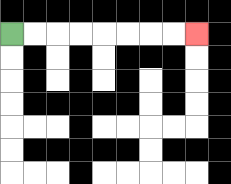{'start': '[0, 1]', 'end': '[8, 1]', 'path_directions': 'R,R,R,R,R,R,R,R', 'path_coordinates': '[[0, 1], [1, 1], [2, 1], [3, 1], [4, 1], [5, 1], [6, 1], [7, 1], [8, 1]]'}